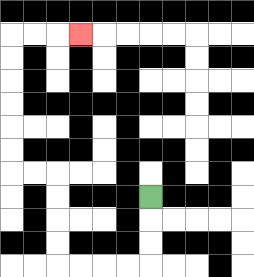{'start': '[6, 8]', 'end': '[3, 1]', 'path_directions': 'D,D,D,L,L,L,L,U,U,U,U,L,L,U,U,U,U,U,U,R,R,R', 'path_coordinates': '[[6, 8], [6, 9], [6, 10], [6, 11], [5, 11], [4, 11], [3, 11], [2, 11], [2, 10], [2, 9], [2, 8], [2, 7], [1, 7], [0, 7], [0, 6], [0, 5], [0, 4], [0, 3], [0, 2], [0, 1], [1, 1], [2, 1], [3, 1]]'}